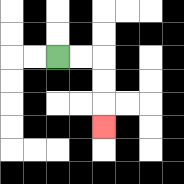{'start': '[2, 2]', 'end': '[4, 5]', 'path_directions': 'R,R,D,D,D', 'path_coordinates': '[[2, 2], [3, 2], [4, 2], [4, 3], [4, 4], [4, 5]]'}